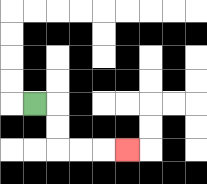{'start': '[1, 4]', 'end': '[5, 6]', 'path_directions': 'R,D,D,R,R,R', 'path_coordinates': '[[1, 4], [2, 4], [2, 5], [2, 6], [3, 6], [4, 6], [5, 6]]'}